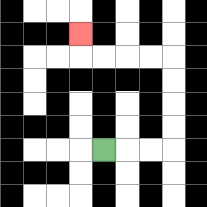{'start': '[4, 6]', 'end': '[3, 1]', 'path_directions': 'R,R,R,U,U,U,U,L,L,L,L,U', 'path_coordinates': '[[4, 6], [5, 6], [6, 6], [7, 6], [7, 5], [7, 4], [7, 3], [7, 2], [6, 2], [5, 2], [4, 2], [3, 2], [3, 1]]'}